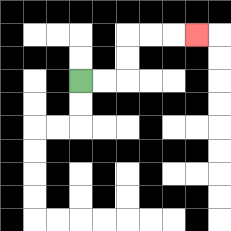{'start': '[3, 3]', 'end': '[8, 1]', 'path_directions': 'R,R,U,U,R,R,R', 'path_coordinates': '[[3, 3], [4, 3], [5, 3], [5, 2], [5, 1], [6, 1], [7, 1], [8, 1]]'}